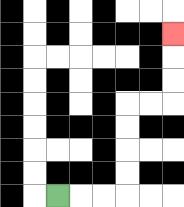{'start': '[2, 8]', 'end': '[7, 1]', 'path_directions': 'R,R,R,U,U,U,U,R,R,U,U,U', 'path_coordinates': '[[2, 8], [3, 8], [4, 8], [5, 8], [5, 7], [5, 6], [5, 5], [5, 4], [6, 4], [7, 4], [7, 3], [7, 2], [7, 1]]'}